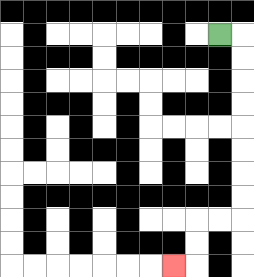{'start': '[9, 1]', 'end': '[7, 11]', 'path_directions': 'R,D,D,D,D,D,D,D,D,L,L,D,D,L', 'path_coordinates': '[[9, 1], [10, 1], [10, 2], [10, 3], [10, 4], [10, 5], [10, 6], [10, 7], [10, 8], [10, 9], [9, 9], [8, 9], [8, 10], [8, 11], [7, 11]]'}